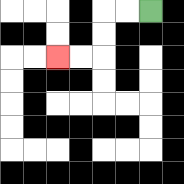{'start': '[6, 0]', 'end': '[2, 2]', 'path_directions': 'L,L,D,D,L,L', 'path_coordinates': '[[6, 0], [5, 0], [4, 0], [4, 1], [4, 2], [3, 2], [2, 2]]'}